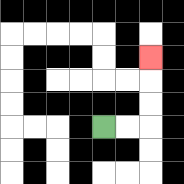{'start': '[4, 5]', 'end': '[6, 2]', 'path_directions': 'R,R,U,U,U', 'path_coordinates': '[[4, 5], [5, 5], [6, 5], [6, 4], [6, 3], [6, 2]]'}